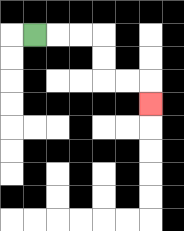{'start': '[1, 1]', 'end': '[6, 4]', 'path_directions': 'R,R,R,D,D,R,R,D', 'path_coordinates': '[[1, 1], [2, 1], [3, 1], [4, 1], [4, 2], [4, 3], [5, 3], [6, 3], [6, 4]]'}